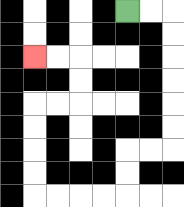{'start': '[5, 0]', 'end': '[1, 2]', 'path_directions': 'R,R,D,D,D,D,D,D,L,L,D,D,L,L,L,L,U,U,U,U,R,R,U,U,L,L', 'path_coordinates': '[[5, 0], [6, 0], [7, 0], [7, 1], [7, 2], [7, 3], [7, 4], [7, 5], [7, 6], [6, 6], [5, 6], [5, 7], [5, 8], [4, 8], [3, 8], [2, 8], [1, 8], [1, 7], [1, 6], [1, 5], [1, 4], [2, 4], [3, 4], [3, 3], [3, 2], [2, 2], [1, 2]]'}